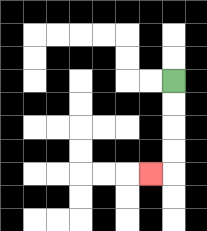{'start': '[7, 3]', 'end': '[6, 7]', 'path_directions': 'D,D,D,D,L', 'path_coordinates': '[[7, 3], [7, 4], [7, 5], [7, 6], [7, 7], [6, 7]]'}